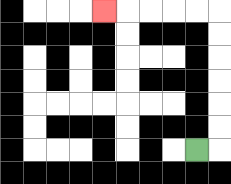{'start': '[8, 6]', 'end': '[4, 0]', 'path_directions': 'R,U,U,U,U,U,U,L,L,L,L,L', 'path_coordinates': '[[8, 6], [9, 6], [9, 5], [9, 4], [9, 3], [9, 2], [9, 1], [9, 0], [8, 0], [7, 0], [6, 0], [5, 0], [4, 0]]'}